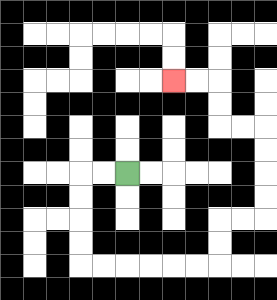{'start': '[5, 7]', 'end': '[7, 3]', 'path_directions': 'L,L,D,D,D,D,R,R,R,R,R,R,U,U,R,R,U,U,U,U,L,L,U,U,L,L', 'path_coordinates': '[[5, 7], [4, 7], [3, 7], [3, 8], [3, 9], [3, 10], [3, 11], [4, 11], [5, 11], [6, 11], [7, 11], [8, 11], [9, 11], [9, 10], [9, 9], [10, 9], [11, 9], [11, 8], [11, 7], [11, 6], [11, 5], [10, 5], [9, 5], [9, 4], [9, 3], [8, 3], [7, 3]]'}